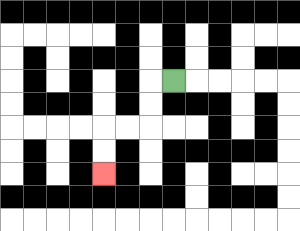{'start': '[7, 3]', 'end': '[4, 7]', 'path_directions': 'L,D,D,L,L,D,D', 'path_coordinates': '[[7, 3], [6, 3], [6, 4], [6, 5], [5, 5], [4, 5], [4, 6], [4, 7]]'}